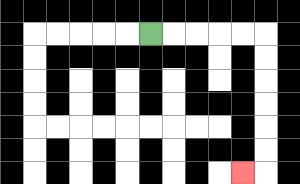{'start': '[6, 1]', 'end': '[10, 7]', 'path_directions': 'R,R,R,R,R,D,D,D,D,D,D,L', 'path_coordinates': '[[6, 1], [7, 1], [8, 1], [9, 1], [10, 1], [11, 1], [11, 2], [11, 3], [11, 4], [11, 5], [11, 6], [11, 7], [10, 7]]'}